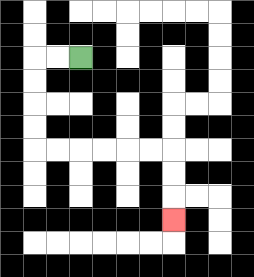{'start': '[3, 2]', 'end': '[7, 9]', 'path_directions': 'L,L,D,D,D,D,R,R,R,R,R,R,D,D,D', 'path_coordinates': '[[3, 2], [2, 2], [1, 2], [1, 3], [1, 4], [1, 5], [1, 6], [2, 6], [3, 6], [4, 6], [5, 6], [6, 6], [7, 6], [7, 7], [7, 8], [7, 9]]'}